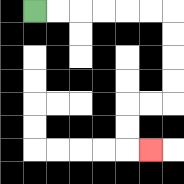{'start': '[1, 0]', 'end': '[6, 6]', 'path_directions': 'R,R,R,R,R,R,D,D,D,D,L,L,D,D,R', 'path_coordinates': '[[1, 0], [2, 0], [3, 0], [4, 0], [5, 0], [6, 0], [7, 0], [7, 1], [7, 2], [7, 3], [7, 4], [6, 4], [5, 4], [5, 5], [5, 6], [6, 6]]'}